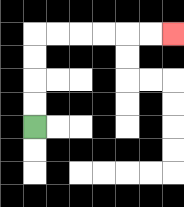{'start': '[1, 5]', 'end': '[7, 1]', 'path_directions': 'U,U,U,U,R,R,R,R,R,R', 'path_coordinates': '[[1, 5], [1, 4], [1, 3], [1, 2], [1, 1], [2, 1], [3, 1], [4, 1], [5, 1], [6, 1], [7, 1]]'}